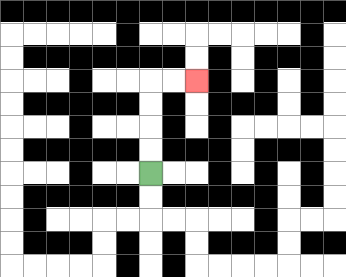{'start': '[6, 7]', 'end': '[8, 3]', 'path_directions': 'U,U,U,U,R,R', 'path_coordinates': '[[6, 7], [6, 6], [6, 5], [6, 4], [6, 3], [7, 3], [8, 3]]'}